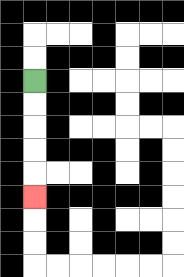{'start': '[1, 3]', 'end': '[1, 8]', 'path_directions': 'D,D,D,D,D', 'path_coordinates': '[[1, 3], [1, 4], [1, 5], [1, 6], [1, 7], [1, 8]]'}